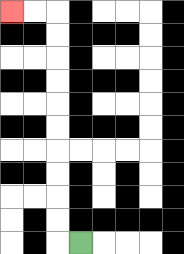{'start': '[3, 10]', 'end': '[0, 0]', 'path_directions': 'L,U,U,U,U,U,U,U,U,U,U,L,L', 'path_coordinates': '[[3, 10], [2, 10], [2, 9], [2, 8], [2, 7], [2, 6], [2, 5], [2, 4], [2, 3], [2, 2], [2, 1], [2, 0], [1, 0], [0, 0]]'}